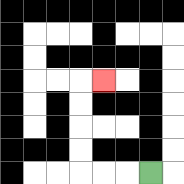{'start': '[6, 7]', 'end': '[4, 3]', 'path_directions': 'L,L,L,U,U,U,U,R', 'path_coordinates': '[[6, 7], [5, 7], [4, 7], [3, 7], [3, 6], [3, 5], [3, 4], [3, 3], [4, 3]]'}